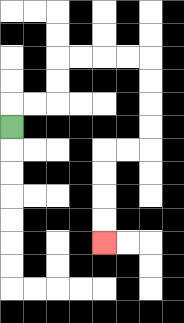{'start': '[0, 5]', 'end': '[4, 10]', 'path_directions': 'U,R,R,U,U,R,R,R,R,D,D,D,D,L,L,D,D,D,D', 'path_coordinates': '[[0, 5], [0, 4], [1, 4], [2, 4], [2, 3], [2, 2], [3, 2], [4, 2], [5, 2], [6, 2], [6, 3], [6, 4], [6, 5], [6, 6], [5, 6], [4, 6], [4, 7], [4, 8], [4, 9], [4, 10]]'}